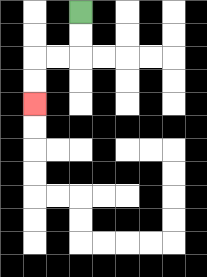{'start': '[3, 0]', 'end': '[1, 4]', 'path_directions': 'D,D,L,L,D,D', 'path_coordinates': '[[3, 0], [3, 1], [3, 2], [2, 2], [1, 2], [1, 3], [1, 4]]'}